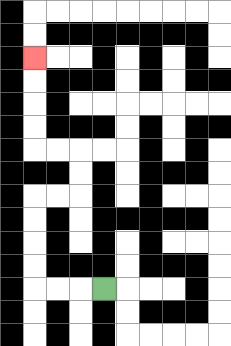{'start': '[4, 12]', 'end': '[1, 2]', 'path_directions': 'L,L,L,U,U,U,U,R,R,U,U,L,L,U,U,U,U', 'path_coordinates': '[[4, 12], [3, 12], [2, 12], [1, 12], [1, 11], [1, 10], [1, 9], [1, 8], [2, 8], [3, 8], [3, 7], [3, 6], [2, 6], [1, 6], [1, 5], [1, 4], [1, 3], [1, 2]]'}